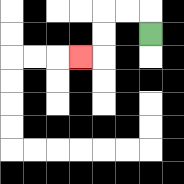{'start': '[6, 1]', 'end': '[3, 2]', 'path_directions': 'U,L,L,D,D,L', 'path_coordinates': '[[6, 1], [6, 0], [5, 0], [4, 0], [4, 1], [4, 2], [3, 2]]'}